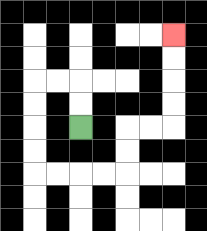{'start': '[3, 5]', 'end': '[7, 1]', 'path_directions': 'U,U,L,L,D,D,D,D,R,R,R,R,U,U,R,R,U,U,U,U', 'path_coordinates': '[[3, 5], [3, 4], [3, 3], [2, 3], [1, 3], [1, 4], [1, 5], [1, 6], [1, 7], [2, 7], [3, 7], [4, 7], [5, 7], [5, 6], [5, 5], [6, 5], [7, 5], [7, 4], [7, 3], [7, 2], [7, 1]]'}